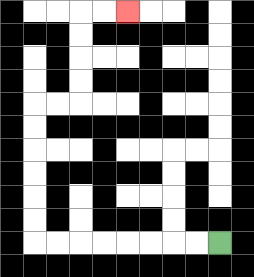{'start': '[9, 10]', 'end': '[5, 0]', 'path_directions': 'L,L,L,L,L,L,L,L,U,U,U,U,U,U,R,R,U,U,U,U,R,R', 'path_coordinates': '[[9, 10], [8, 10], [7, 10], [6, 10], [5, 10], [4, 10], [3, 10], [2, 10], [1, 10], [1, 9], [1, 8], [1, 7], [1, 6], [1, 5], [1, 4], [2, 4], [3, 4], [3, 3], [3, 2], [3, 1], [3, 0], [4, 0], [5, 0]]'}